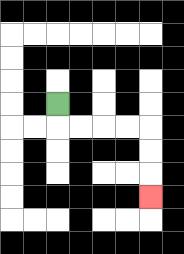{'start': '[2, 4]', 'end': '[6, 8]', 'path_directions': 'D,R,R,R,R,D,D,D', 'path_coordinates': '[[2, 4], [2, 5], [3, 5], [4, 5], [5, 5], [6, 5], [6, 6], [6, 7], [6, 8]]'}